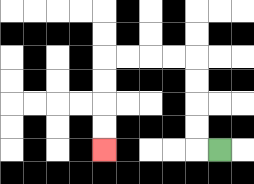{'start': '[9, 6]', 'end': '[4, 6]', 'path_directions': 'L,U,U,U,U,L,L,L,L,D,D,D,D', 'path_coordinates': '[[9, 6], [8, 6], [8, 5], [8, 4], [8, 3], [8, 2], [7, 2], [6, 2], [5, 2], [4, 2], [4, 3], [4, 4], [4, 5], [4, 6]]'}